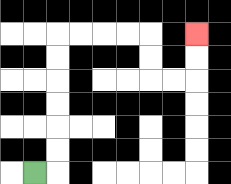{'start': '[1, 7]', 'end': '[8, 1]', 'path_directions': 'R,U,U,U,U,U,U,R,R,R,R,D,D,R,R,U,U', 'path_coordinates': '[[1, 7], [2, 7], [2, 6], [2, 5], [2, 4], [2, 3], [2, 2], [2, 1], [3, 1], [4, 1], [5, 1], [6, 1], [6, 2], [6, 3], [7, 3], [8, 3], [8, 2], [8, 1]]'}